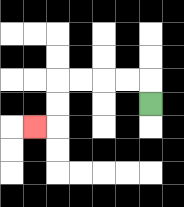{'start': '[6, 4]', 'end': '[1, 5]', 'path_directions': 'U,L,L,L,L,D,D,L', 'path_coordinates': '[[6, 4], [6, 3], [5, 3], [4, 3], [3, 3], [2, 3], [2, 4], [2, 5], [1, 5]]'}